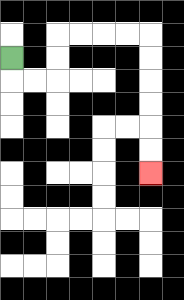{'start': '[0, 2]', 'end': '[6, 7]', 'path_directions': 'D,R,R,U,U,R,R,R,R,D,D,D,D,D,D', 'path_coordinates': '[[0, 2], [0, 3], [1, 3], [2, 3], [2, 2], [2, 1], [3, 1], [4, 1], [5, 1], [6, 1], [6, 2], [6, 3], [6, 4], [6, 5], [6, 6], [6, 7]]'}